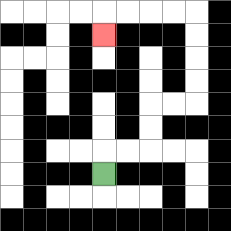{'start': '[4, 7]', 'end': '[4, 1]', 'path_directions': 'U,R,R,U,U,R,R,U,U,U,U,L,L,L,L,D', 'path_coordinates': '[[4, 7], [4, 6], [5, 6], [6, 6], [6, 5], [6, 4], [7, 4], [8, 4], [8, 3], [8, 2], [8, 1], [8, 0], [7, 0], [6, 0], [5, 0], [4, 0], [4, 1]]'}